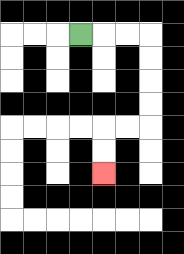{'start': '[3, 1]', 'end': '[4, 7]', 'path_directions': 'R,R,R,D,D,D,D,L,L,D,D', 'path_coordinates': '[[3, 1], [4, 1], [5, 1], [6, 1], [6, 2], [6, 3], [6, 4], [6, 5], [5, 5], [4, 5], [4, 6], [4, 7]]'}